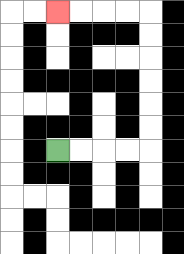{'start': '[2, 6]', 'end': '[2, 0]', 'path_directions': 'R,R,R,R,U,U,U,U,U,U,L,L,L,L', 'path_coordinates': '[[2, 6], [3, 6], [4, 6], [5, 6], [6, 6], [6, 5], [6, 4], [6, 3], [6, 2], [6, 1], [6, 0], [5, 0], [4, 0], [3, 0], [2, 0]]'}